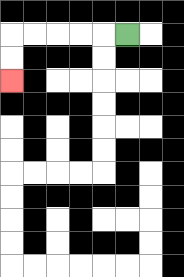{'start': '[5, 1]', 'end': '[0, 3]', 'path_directions': 'L,L,L,L,L,D,D', 'path_coordinates': '[[5, 1], [4, 1], [3, 1], [2, 1], [1, 1], [0, 1], [0, 2], [0, 3]]'}